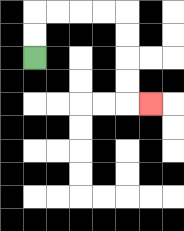{'start': '[1, 2]', 'end': '[6, 4]', 'path_directions': 'U,U,R,R,R,R,D,D,D,D,R', 'path_coordinates': '[[1, 2], [1, 1], [1, 0], [2, 0], [3, 0], [4, 0], [5, 0], [5, 1], [5, 2], [5, 3], [5, 4], [6, 4]]'}